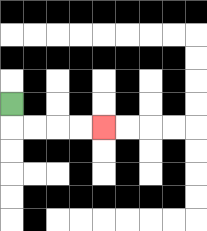{'start': '[0, 4]', 'end': '[4, 5]', 'path_directions': 'D,R,R,R,R', 'path_coordinates': '[[0, 4], [0, 5], [1, 5], [2, 5], [3, 5], [4, 5]]'}